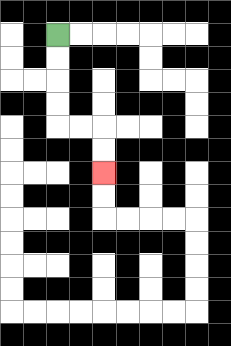{'start': '[2, 1]', 'end': '[4, 7]', 'path_directions': 'D,D,D,D,R,R,D,D', 'path_coordinates': '[[2, 1], [2, 2], [2, 3], [2, 4], [2, 5], [3, 5], [4, 5], [4, 6], [4, 7]]'}